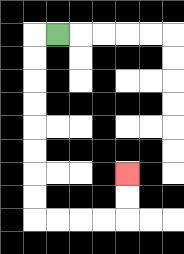{'start': '[2, 1]', 'end': '[5, 7]', 'path_directions': 'L,D,D,D,D,D,D,D,D,R,R,R,R,U,U', 'path_coordinates': '[[2, 1], [1, 1], [1, 2], [1, 3], [1, 4], [1, 5], [1, 6], [1, 7], [1, 8], [1, 9], [2, 9], [3, 9], [4, 9], [5, 9], [5, 8], [5, 7]]'}